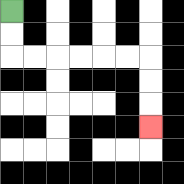{'start': '[0, 0]', 'end': '[6, 5]', 'path_directions': 'D,D,R,R,R,R,R,R,D,D,D', 'path_coordinates': '[[0, 0], [0, 1], [0, 2], [1, 2], [2, 2], [3, 2], [4, 2], [5, 2], [6, 2], [6, 3], [6, 4], [6, 5]]'}